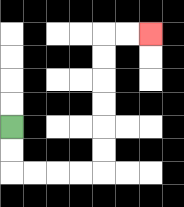{'start': '[0, 5]', 'end': '[6, 1]', 'path_directions': 'D,D,R,R,R,R,U,U,U,U,U,U,R,R', 'path_coordinates': '[[0, 5], [0, 6], [0, 7], [1, 7], [2, 7], [3, 7], [4, 7], [4, 6], [4, 5], [4, 4], [4, 3], [4, 2], [4, 1], [5, 1], [6, 1]]'}